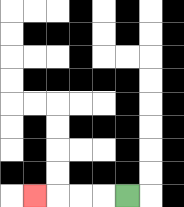{'start': '[5, 8]', 'end': '[1, 8]', 'path_directions': 'L,L,L,L', 'path_coordinates': '[[5, 8], [4, 8], [3, 8], [2, 8], [1, 8]]'}